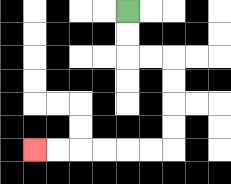{'start': '[5, 0]', 'end': '[1, 6]', 'path_directions': 'D,D,R,R,D,D,D,D,L,L,L,L,L,L', 'path_coordinates': '[[5, 0], [5, 1], [5, 2], [6, 2], [7, 2], [7, 3], [7, 4], [7, 5], [7, 6], [6, 6], [5, 6], [4, 6], [3, 6], [2, 6], [1, 6]]'}